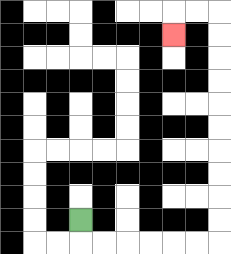{'start': '[3, 9]', 'end': '[7, 1]', 'path_directions': 'D,R,R,R,R,R,R,U,U,U,U,U,U,U,U,U,U,L,L,D', 'path_coordinates': '[[3, 9], [3, 10], [4, 10], [5, 10], [6, 10], [7, 10], [8, 10], [9, 10], [9, 9], [9, 8], [9, 7], [9, 6], [9, 5], [9, 4], [9, 3], [9, 2], [9, 1], [9, 0], [8, 0], [7, 0], [7, 1]]'}